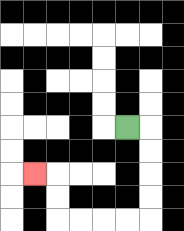{'start': '[5, 5]', 'end': '[1, 7]', 'path_directions': 'R,D,D,D,D,L,L,L,L,U,U,L', 'path_coordinates': '[[5, 5], [6, 5], [6, 6], [6, 7], [6, 8], [6, 9], [5, 9], [4, 9], [3, 9], [2, 9], [2, 8], [2, 7], [1, 7]]'}